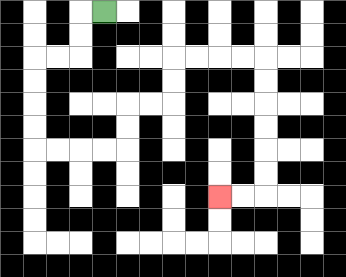{'start': '[4, 0]', 'end': '[9, 8]', 'path_directions': 'L,D,D,L,L,D,D,D,D,R,R,R,R,U,U,R,R,U,U,R,R,R,R,D,D,D,D,D,D,L,L', 'path_coordinates': '[[4, 0], [3, 0], [3, 1], [3, 2], [2, 2], [1, 2], [1, 3], [1, 4], [1, 5], [1, 6], [2, 6], [3, 6], [4, 6], [5, 6], [5, 5], [5, 4], [6, 4], [7, 4], [7, 3], [7, 2], [8, 2], [9, 2], [10, 2], [11, 2], [11, 3], [11, 4], [11, 5], [11, 6], [11, 7], [11, 8], [10, 8], [9, 8]]'}